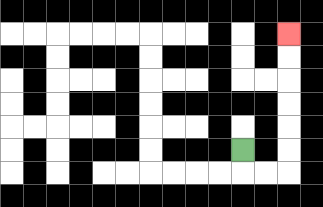{'start': '[10, 6]', 'end': '[12, 1]', 'path_directions': 'D,R,R,U,U,U,U,U,U', 'path_coordinates': '[[10, 6], [10, 7], [11, 7], [12, 7], [12, 6], [12, 5], [12, 4], [12, 3], [12, 2], [12, 1]]'}